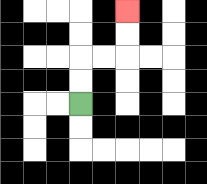{'start': '[3, 4]', 'end': '[5, 0]', 'path_directions': 'U,U,R,R,U,U', 'path_coordinates': '[[3, 4], [3, 3], [3, 2], [4, 2], [5, 2], [5, 1], [5, 0]]'}